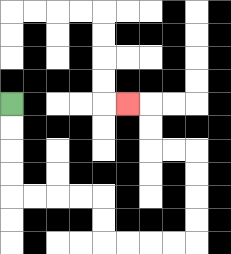{'start': '[0, 4]', 'end': '[5, 4]', 'path_directions': 'D,D,D,D,R,R,R,R,D,D,R,R,R,R,U,U,U,U,L,L,U,U,L', 'path_coordinates': '[[0, 4], [0, 5], [0, 6], [0, 7], [0, 8], [1, 8], [2, 8], [3, 8], [4, 8], [4, 9], [4, 10], [5, 10], [6, 10], [7, 10], [8, 10], [8, 9], [8, 8], [8, 7], [8, 6], [7, 6], [6, 6], [6, 5], [6, 4], [5, 4]]'}